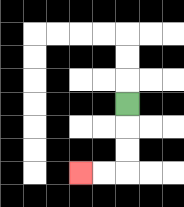{'start': '[5, 4]', 'end': '[3, 7]', 'path_directions': 'D,D,D,L,L', 'path_coordinates': '[[5, 4], [5, 5], [5, 6], [5, 7], [4, 7], [3, 7]]'}